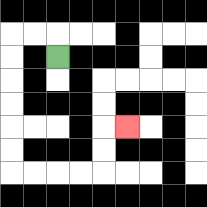{'start': '[2, 2]', 'end': '[5, 5]', 'path_directions': 'U,L,L,D,D,D,D,D,D,R,R,R,R,U,U,R', 'path_coordinates': '[[2, 2], [2, 1], [1, 1], [0, 1], [0, 2], [0, 3], [0, 4], [0, 5], [0, 6], [0, 7], [1, 7], [2, 7], [3, 7], [4, 7], [4, 6], [4, 5], [5, 5]]'}